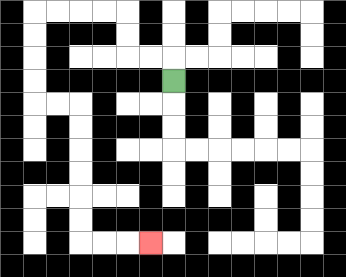{'start': '[7, 3]', 'end': '[6, 10]', 'path_directions': 'U,L,L,U,U,L,L,L,L,D,D,D,D,R,R,D,D,D,D,D,D,R,R,R', 'path_coordinates': '[[7, 3], [7, 2], [6, 2], [5, 2], [5, 1], [5, 0], [4, 0], [3, 0], [2, 0], [1, 0], [1, 1], [1, 2], [1, 3], [1, 4], [2, 4], [3, 4], [3, 5], [3, 6], [3, 7], [3, 8], [3, 9], [3, 10], [4, 10], [5, 10], [6, 10]]'}